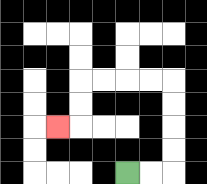{'start': '[5, 7]', 'end': '[2, 5]', 'path_directions': 'R,R,U,U,U,U,L,L,L,L,D,D,L', 'path_coordinates': '[[5, 7], [6, 7], [7, 7], [7, 6], [7, 5], [7, 4], [7, 3], [6, 3], [5, 3], [4, 3], [3, 3], [3, 4], [3, 5], [2, 5]]'}